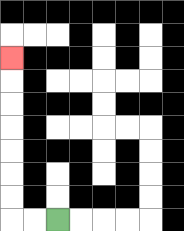{'start': '[2, 9]', 'end': '[0, 2]', 'path_directions': 'L,L,U,U,U,U,U,U,U', 'path_coordinates': '[[2, 9], [1, 9], [0, 9], [0, 8], [0, 7], [0, 6], [0, 5], [0, 4], [0, 3], [0, 2]]'}